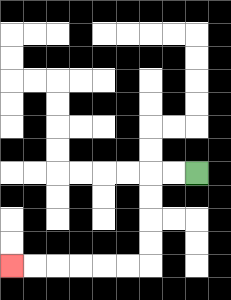{'start': '[8, 7]', 'end': '[0, 11]', 'path_directions': 'L,L,D,D,D,D,L,L,L,L,L,L', 'path_coordinates': '[[8, 7], [7, 7], [6, 7], [6, 8], [6, 9], [6, 10], [6, 11], [5, 11], [4, 11], [3, 11], [2, 11], [1, 11], [0, 11]]'}